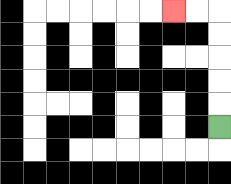{'start': '[9, 5]', 'end': '[7, 0]', 'path_directions': 'U,U,U,U,U,L,L', 'path_coordinates': '[[9, 5], [9, 4], [9, 3], [9, 2], [9, 1], [9, 0], [8, 0], [7, 0]]'}